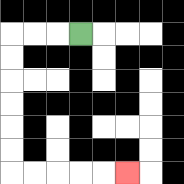{'start': '[3, 1]', 'end': '[5, 7]', 'path_directions': 'L,L,L,D,D,D,D,D,D,R,R,R,R,R', 'path_coordinates': '[[3, 1], [2, 1], [1, 1], [0, 1], [0, 2], [0, 3], [0, 4], [0, 5], [0, 6], [0, 7], [1, 7], [2, 7], [3, 7], [4, 7], [5, 7]]'}